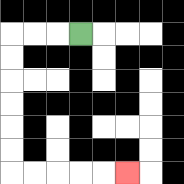{'start': '[3, 1]', 'end': '[5, 7]', 'path_directions': 'L,L,L,D,D,D,D,D,D,R,R,R,R,R', 'path_coordinates': '[[3, 1], [2, 1], [1, 1], [0, 1], [0, 2], [0, 3], [0, 4], [0, 5], [0, 6], [0, 7], [1, 7], [2, 7], [3, 7], [4, 7], [5, 7]]'}